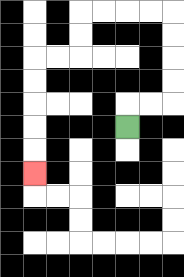{'start': '[5, 5]', 'end': '[1, 7]', 'path_directions': 'U,R,R,U,U,U,U,L,L,L,L,D,D,L,L,D,D,D,D,D', 'path_coordinates': '[[5, 5], [5, 4], [6, 4], [7, 4], [7, 3], [7, 2], [7, 1], [7, 0], [6, 0], [5, 0], [4, 0], [3, 0], [3, 1], [3, 2], [2, 2], [1, 2], [1, 3], [1, 4], [1, 5], [1, 6], [1, 7]]'}